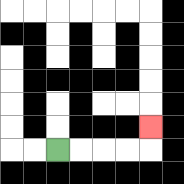{'start': '[2, 6]', 'end': '[6, 5]', 'path_directions': 'R,R,R,R,U', 'path_coordinates': '[[2, 6], [3, 6], [4, 6], [5, 6], [6, 6], [6, 5]]'}